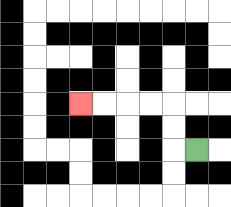{'start': '[8, 6]', 'end': '[3, 4]', 'path_directions': 'L,U,U,L,L,L,L', 'path_coordinates': '[[8, 6], [7, 6], [7, 5], [7, 4], [6, 4], [5, 4], [4, 4], [3, 4]]'}